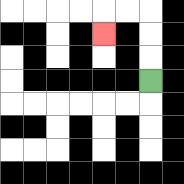{'start': '[6, 3]', 'end': '[4, 1]', 'path_directions': 'U,U,U,L,L,D', 'path_coordinates': '[[6, 3], [6, 2], [6, 1], [6, 0], [5, 0], [4, 0], [4, 1]]'}